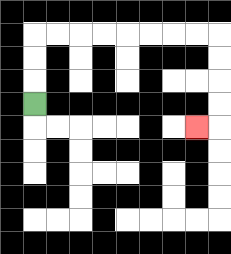{'start': '[1, 4]', 'end': '[8, 5]', 'path_directions': 'U,U,U,R,R,R,R,R,R,R,R,D,D,D,D,L', 'path_coordinates': '[[1, 4], [1, 3], [1, 2], [1, 1], [2, 1], [3, 1], [4, 1], [5, 1], [6, 1], [7, 1], [8, 1], [9, 1], [9, 2], [9, 3], [9, 4], [9, 5], [8, 5]]'}